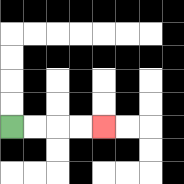{'start': '[0, 5]', 'end': '[4, 5]', 'path_directions': 'R,R,R,R', 'path_coordinates': '[[0, 5], [1, 5], [2, 5], [3, 5], [4, 5]]'}